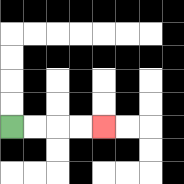{'start': '[0, 5]', 'end': '[4, 5]', 'path_directions': 'R,R,R,R', 'path_coordinates': '[[0, 5], [1, 5], [2, 5], [3, 5], [4, 5]]'}